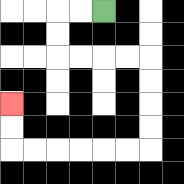{'start': '[4, 0]', 'end': '[0, 4]', 'path_directions': 'L,L,D,D,R,R,R,R,D,D,D,D,L,L,L,L,L,L,U,U', 'path_coordinates': '[[4, 0], [3, 0], [2, 0], [2, 1], [2, 2], [3, 2], [4, 2], [5, 2], [6, 2], [6, 3], [6, 4], [6, 5], [6, 6], [5, 6], [4, 6], [3, 6], [2, 6], [1, 6], [0, 6], [0, 5], [0, 4]]'}